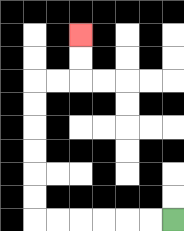{'start': '[7, 9]', 'end': '[3, 1]', 'path_directions': 'L,L,L,L,L,L,U,U,U,U,U,U,R,R,U,U', 'path_coordinates': '[[7, 9], [6, 9], [5, 9], [4, 9], [3, 9], [2, 9], [1, 9], [1, 8], [1, 7], [1, 6], [1, 5], [1, 4], [1, 3], [2, 3], [3, 3], [3, 2], [3, 1]]'}